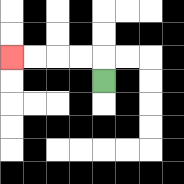{'start': '[4, 3]', 'end': '[0, 2]', 'path_directions': 'U,L,L,L,L', 'path_coordinates': '[[4, 3], [4, 2], [3, 2], [2, 2], [1, 2], [0, 2]]'}